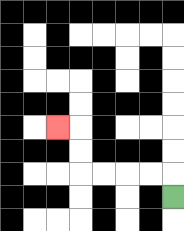{'start': '[7, 8]', 'end': '[2, 5]', 'path_directions': 'U,L,L,L,L,U,U,L', 'path_coordinates': '[[7, 8], [7, 7], [6, 7], [5, 7], [4, 7], [3, 7], [3, 6], [3, 5], [2, 5]]'}